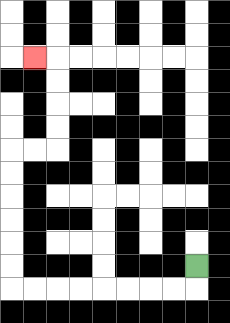{'start': '[8, 11]', 'end': '[1, 2]', 'path_directions': 'D,L,L,L,L,L,L,L,L,U,U,U,U,U,U,R,R,U,U,U,U,L', 'path_coordinates': '[[8, 11], [8, 12], [7, 12], [6, 12], [5, 12], [4, 12], [3, 12], [2, 12], [1, 12], [0, 12], [0, 11], [0, 10], [0, 9], [0, 8], [0, 7], [0, 6], [1, 6], [2, 6], [2, 5], [2, 4], [2, 3], [2, 2], [1, 2]]'}